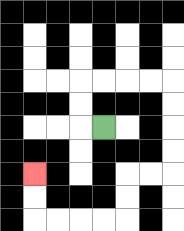{'start': '[4, 5]', 'end': '[1, 7]', 'path_directions': 'L,U,U,R,R,R,R,D,D,D,D,L,L,D,D,L,L,L,L,U,U', 'path_coordinates': '[[4, 5], [3, 5], [3, 4], [3, 3], [4, 3], [5, 3], [6, 3], [7, 3], [7, 4], [7, 5], [7, 6], [7, 7], [6, 7], [5, 7], [5, 8], [5, 9], [4, 9], [3, 9], [2, 9], [1, 9], [1, 8], [1, 7]]'}